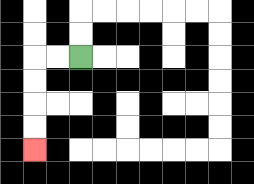{'start': '[3, 2]', 'end': '[1, 6]', 'path_directions': 'L,L,D,D,D,D', 'path_coordinates': '[[3, 2], [2, 2], [1, 2], [1, 3], [1, 4], [1, 5], [1, 6]]'}